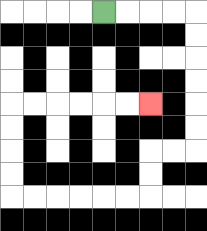{'start': '[4, 0]', 'end': '[6, 4]', 'path_directions': 'R,R,R,R,D,D,D,D,D,D,L,L,D,D,L,L,L,L,L,L,U,U,U,U,R,R,R,R,R,R', 'path_coordinates': '[[4, 0], [5, 0], [6, 0], [7, 0], [8, 0], [8, 1], [8, 2], [8, 3], [8, 4], [8, 5], [8, 6], [7, 6], [6, 6], [6, 7], [6, 8], [5, 8], [4, 8], [3, 8], [2, 8], [1, 8], [0, 8], [0, 7], [0, 6], [0, 5], [0, 4], [1, 4], [2, 4], [3, 4], [4, 4], [5, 4], [6, 4]]'}